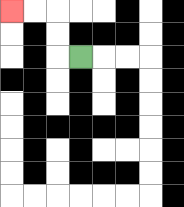{'start': '[3, 2]', 'end': '[0, 0]', 'path_directions': 'L,U,U,L,L', 'path_coordinates': '[[3, 2], [2, 2], [2, 1], [2, 0], [1, 0], [0, 0]]'}